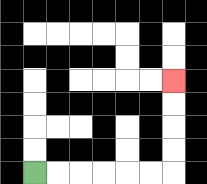{'start': '[1, 7]', 'end': '[7, 3]', 'path_directions': 'R,R,R,R,R,R,U,U,U,U', 'path_coordinates': '[[1, 7], [2, 7], [3, 7], [4, 7], [5, 7], [6, 7], [7, 7], [7, 6], [7, 5], [7, 4], [7, 3]]'}